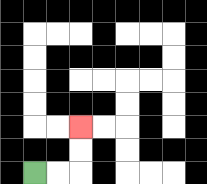{'start': '[1, 7]', 'end': '[3, 5]', 'path_directions': 'R,R,U,U', 'path_coordinates': '[[1, 7], [2, 7], [3, 7], [3, 6], [3, 5]]'}